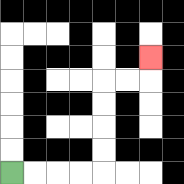{'start': '[0, 7]', 'end': '[6, 2]', 'path_directions': 'R,R,R,R,U,U,U,U,R,R,U', 'path_coordinates': '[[0, 7], [1, 7], [2, 7], [3, 7], [4, 7], [4, 6], [4, 5], [4, 4], [4, 3], [5, 3], [6, 3], [6, 2]]'}